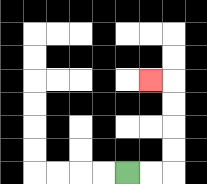{'start': '[5, 7]', 'end': '[6, 3]', 'path_directions': 'R,R,U,U,U,U,L', 'path_coordinates': '[[5, 7], [6, 7], [7, 7], [7, 6], [7, 5], [7, 4], [7, 3], [6, 3]]'}